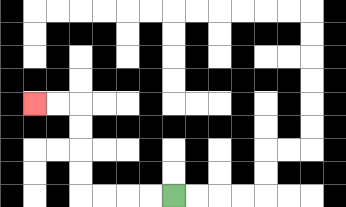{'start': '[7, 8]', 'end': '[1, 4]', 'path_directions': 'L,L,L,L,U,U,U,U,L,L', 'path_coordinates': '[[7, 8], [6, 8], [5, 8], [4, 8], [3, 8], [3, 7], [3, 6], [3, 5], [3, 4], [2, 4], [1, 4]]'}